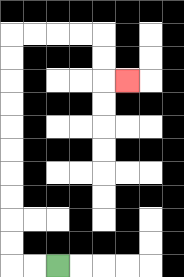{'start': '[2, 11]', 'end': '[5, 3]', 'path_directions': 'L,L,U,U,U,U,U,U,U,U,U,U,R,R,R,R,D,D,R', 'path_coordinates': '[[2, 11], [1, 11], [0, 11], [0, 10], [0, 9], [0, 8], [0, 7], [0, 6], [0, 5], [0, 4], [0, 3], [0, 2], [0, 1], [1, 1], [2, 1], [3, 1], [4, 1], [4, 2], [4, 3], [5, 3]]'}